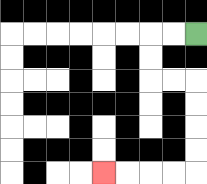{'start': '[8, 1]', 'end': '[4, 7]', 'path_directions': 'L,L,D,D,R,R,D,D,D,D,L,L,L,L', 'path_coordinates': '[[8, 1], [7, 1], [6, 1], [6, 2], [6, 3], [7, 3], [8, 3], [8, 4], [8, 5], [8, 6], [8, 7], [7, 7], [6, 7], [5, 7], [4, 7]]'}